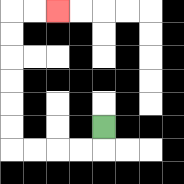{'start': '[4, 5]', 'end': '[2, 0]', 'path_directions': 'D,L,L,L,L,U,U,U,U,U,U,R,R', 'path_coordinates': '[[4, 5], [4, 6], [3, 6], [2, 6], [1, 6], [0, 6], [0, 5], [0, 4], [0, 3], [0, 2], [0, 1], [0, 0], [1, 0], [2, 0]]'}